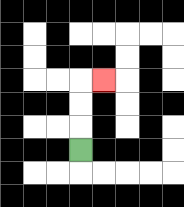{'start': '[3, 6]', 'end': '[4, 3]', 'path_directions': 'U,U,U,R', 'path_coordinates': '[[3, 6], [3, 5], [3, 4], [3, 3], [4, 3]]'}